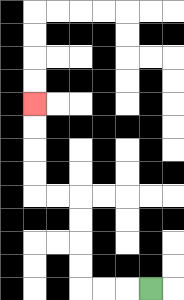{'start': '[6, 12]', 'end': '[1, 4]', 'path_directions': 'L,L,L,U,U,U,U,L,L,U,U,U,U', 'path_coordinates': '[[6, 12], [5, 12], [4, 12], [3, 12], [3, 11], [3, 10], [3, 9], [3, 8], [2, 8], [1, 8], [1, 7], [1, 6], [1, 5], [1, 4]]'}